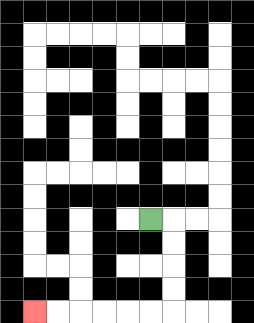{'start': '[6, 9]', 'end': '[1, 13]', 'path_directions': 'R,D,D,D,D,L,L,L,L,L,L', 'path_coordinates': '[[6, 9], [7, 9], [7, 10], [7, 11], [7, 12], [7, 13], [6, 13], [5, 13], [4, 13], [3, 13], [2, 13], [1, 13]]'}